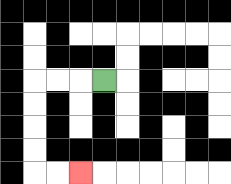{'start': '[4, 3]', 'end': '[3, 7]', 'path_directions': 'L,L,L,D,D,D,D,R,R', 'path_coordinates': '[[4, 3], [3, 3], [2, 3], [1, 3], [1, 4], [1, 5], [1, 6], [1, 7], [2, 7], [3, 7]]'}